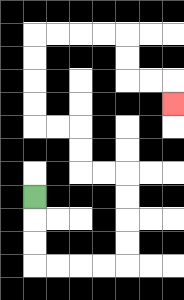{'start': '[1, 8]', 'end': '[7, 4]', 'path_directions': 'D,D,D,R,R,R,R,U,U,U,U,L,L,U,U,L,L,U,U,U,U,R,R,R,R,D,D,R,R,D', 'path_coordinates': '[[1, 8], [1, 9], [1, 10], [1, 11], [2, 11], [3, 11], [4, 11], [5, 11], [5, 10], [5, 9], [5, 8], [5, 7], [4, 7], [3, 7], [3, 6], [3, 5], [2, 5], [1, 5], [1, 4], [1, 3], [1, 2], [1, 1], [2, 1], [3, 1], [4, 1], [5, 1], [5, 2], [5, 3], [6, 3], [7, 3], [7, 4]]'}